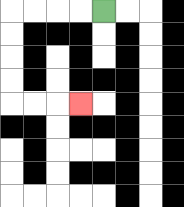{'start': '[4, 0]', 'end': '[3, 4]', 'path_directions': 'L,L,L,L,D,D,D,D,R,R,R', 'path_coordinates': '[[4, 0], [3, 0], [2, 0], [1, 0], [0, 0], [0, 1], [0, 2], [0, 3], [0, 4], [1, 4], [2, 4], [3, 4]]'}